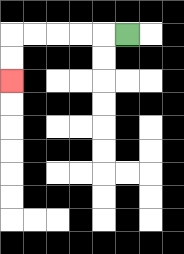{'start': '[5, 1]', 'end': '[0, 3]', 'path_directions': 'L,L,L,L,L,D,D', 'path_coordinates': '[[5, 1], [4, 1], [3, 1], [2, 1], [1, 1], [0, 1], [0, 2], [0, 3]]'}